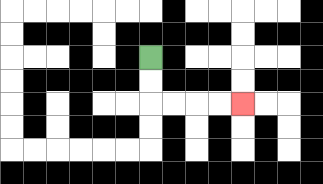{'start': '[6, 2]', 'end': '[10, 4]', 'path_directions': 'D,D,R,R,R,R', 'path_coordinates': '[[6, 2], [6, 3], [6, 4], [7, 4], [8, 4], [9, 4], [10, 4]]'}